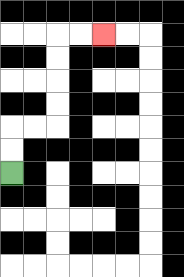{'start': '[0, 7]', 'end': '[4, 1]', 'path_directions': 'U,U,R,R,U,U,U,U,R,R', 'path_coordinates': '[[0, 7], [0, 6], [0, 5], [1, 5], [2, 5], [2, 4], [2, 3], [2, 2], [2, 1], [3, 1], [4, 1]]'}